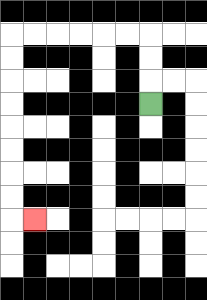{'start': '[6, 4]', 'end': '[1, 9]', 'path_directions': 'U,U,U,L,L,L,L,L,L,D,D,D,D,D,D,D,D,R', 'path_coordinates': '[[6, 4], [6, 3], [6, 2], [6, 1], [5, 1], [4, 1], [3, 1], [2, 1], [1, 1], [0, 1], [0, 2], [0, 3], [0, 4], [0, 5], [0, 6], [0, 7], [0, 8], [0, 9], [1, 9]]'}